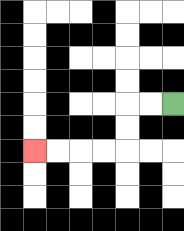{'start': '[7, 4]', 'end': '[1, 6]', 'path_directions': 'L,L,D,D,L,L,L,L', 'path_coordinates': '[[7, 4], [6, 4], [5, 4], [5, 5], [5, 6], [4, 6], [3, 6], [2, 6], [1, 6]]'}